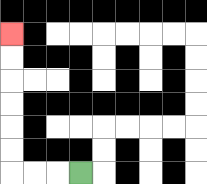{'start': '[3, 7]', 'end': '[0, 1]', 'path_directions': 'L,L,L,U,U,U,U,U,U', 'path_coordinates': '[[3, 7], [2, 7], [1, 7], [0, 7], [0, 6], [0, 5], [0, 4], [0, 3], [0, 2], [0, 1]]'}